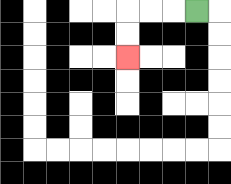{'start': '[8, 0]', 'end': '[5, 2]', 'path_directions': 'L,L,L,D,D', 'path_coordinates': '[[8, 0], [7, 0], [6, 0], [5, 0], [5, 1], [5, 2]]'}